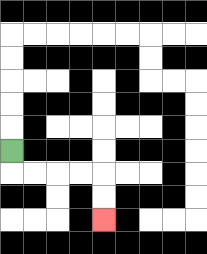{'start': '[0, 6]', 'end': '[4, 9]', 'path_directions': 'D,R,R,R,R,D,D', 'path_coordinates': '[[0, 6], [0, 7], [1, 7], [2, 7], [3, 7], [4, 7], [4, 8], [4, 9]]'}